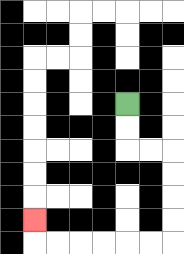{'start': '[5, 4]', 'end': '[1, 9]', 'path_directions': 'D,D,R,R,D,D,D,D,L,L,L,L,L,L,U', 'path_coordinates': '[[5, 4], [5, 5], [5, 6], [6, 6], [7, 6], [7, 7], [7, 8], [7, 9], [7, 10], [6, 10], [5, 10], [4, 10], [3, 10], [2, 10], [1, 10], [1, 9]]'}